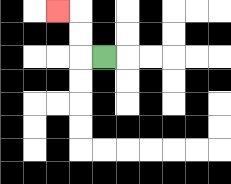{'start': '[4, 2]', 'end': '[2, 0]', 'path_directions': 'L,U,U,L', 'path_coordinates': '[[4, 2], [3, 2], [3, 1], [3, 0], [2, 0]]'}